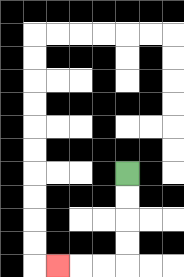{'start': '[5, 7]', 'end': '[2, 11]', 'path_directions': 'D,D,D,D,L,L,L', 'path_coordinates': '[[5, 7], [5, 8], [5, 9], [5, 10], [5, 11], [4, 11], [3, 11], [2, 11]]'}